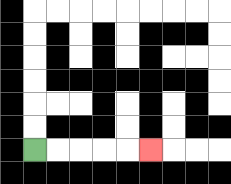{'start': '[1, 6]', 'end': '[6, 6]', 'path_directions': 'R,R,R,R,R', 'path_coordinates': '[[1, 6], [2, 6], [3, 6], [4, 6], [5, 6], [6, 6]]'}